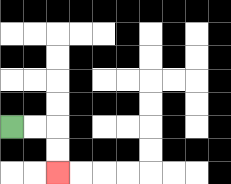{'start': '[0, 5]', 'end': '[2, 7]', 'path_directions': 'R,R,D,D', 'path_coordinates': '[[0, 5], [1, 5], [2, 5], [2, 6], [2, 7]]'}